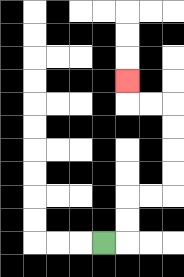{'start': '[4, 10]', 'end': '[5, 3]', 'path_directions': 'R,U,U,R,R,U,U,U,U,L,L,U', 'path_coordinates': '[[4, 10], [5, 10], [5, 9], [5, 8], [6, 8], [7, 8], [7, 7], [7, 6], [7, 5], [7, 4], [6, 4], [5, 4], [5, 3]]'}